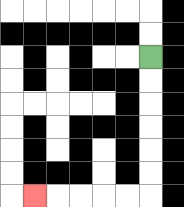{'start': '[6, 2]', 'end': '[1, 8]', 'path_directions': 'D,D,D,D,D,D,L,L,L,L,L', 'path_coordinates': '[[6, 2], [6, 3], [6, 4], [6, 5], [6, 6], [6, 7], [6, 8], [5, 8], [4, 8], [3, 8], [2, 8], [1, 8]]'}